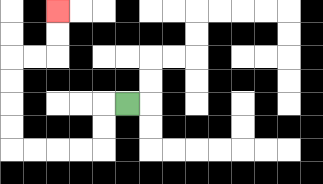{'start': '[5, 4]', 'end': '[2, 0]', 'path_directions': 'L,D,D,L,L,L,L,U,U,U,U,R,R,U,U', 'path_coordinates': '[[5, 4], [4, 4], [4, 5], [4, 6], [3, 6], [2, 6], [1, 6], [0, 6], [0, 5], [0, 4], [0, 3], [0, 2], [1, 2], [2, 2], [2, 1], [2, 0]]'}